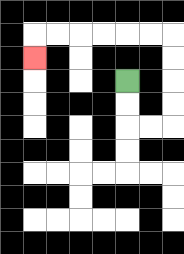{'start': '[5, 3]', 'end': '[1, 2]', 'path_directions': 'D,D,R,R,U,U,U,U,L,L,L,L,L,L,D', 'path_coordinates': '[[5, 3], [5, 4], [5, 5], [6, 5], [7, 5], [7, 4], [7, 3], [7, 2], [7, 1], [6, 1], [5, 1], [4, 1], [3, 1], [2, 1], [1, 1], [1, 2]]'}